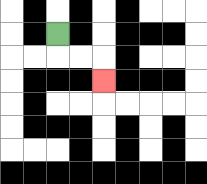{'start': '[2, 1]', 'end': '[4, 3]', 'path_directions': 'D,R,R,D', 'path_coordinates': '[[2, 1], [2, 2], [3, 2], [4, 2], [4, 3]]'}